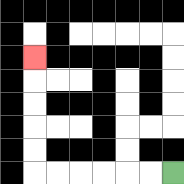{'start': '[7, 7]', 'end': '[1, 2]', 'path_directions': 'L,L,L,L,L,L,U,U,U,U,U', 'path_coordinates': '[[7, 7], [6, 7], [5, 7], [4, 7], [3, 7], [2, 7], [1, 7], [1, 6], [1, 5], [1, 4], [1, 3], [1, 2]]'}